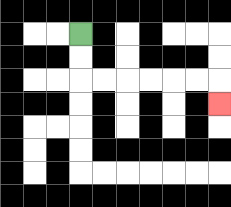{'start': '[3, 1]', 'end': '[9, 4]', 'path_directions': 'D,D,R,R,R,R,R,R,D', 'path_coordinates': '[[3, 1], [3, 2], [3, 3], [4, 3], [5, 3], [6, 3], [7, 3], [8, 3], [9, 3], [9, 4]]'}